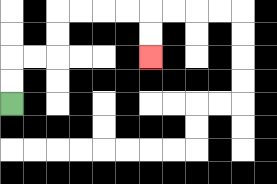{'start': '[0, 4]', 'end': '[6, 2]', 'path_directions': 'U,U,R,R,U,U,R,R,R,R,D,D', 'path_coordinates': '[[0, 4], [0, 3], [0, 2], [1, 2], [2, 2], [2, 1], [2, 0], [3, 0], [4, 0], [5, 0], [6, 0], [6, 1], [6, 2]]'}